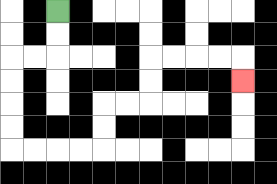{'start': '[2, 0]', 'end': '[10, 3]', 'path_directions': 'D,D,L,L,D,D,D,D,R,R,R,R,U,U,R,R,U,U,R,R,R,R,D', 'path_coordinates': '[[2, 0], [2, 1], [2, 2], [1, 2], [0, 2], [0, 3], [0, 4], [0, 5], [0, 6], [1, 6], [2, 6], [3, 6], [4, 6], [4, 5], [4, 4], [5, 4], [6, 4], [6, 3], [6, 2], [7, 2], [8, 2], [9, 2], [10, 2], [10, 3]]'}